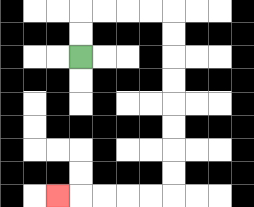{'start': '[3, 2]', 'end': '[2, 8]', 'path_directions': 'U,U,R,R,R,R,D,D,D,D,D,D,D,D,L,L,L,L,L', 'path_coordinates': '[[3, 2], [3, 1], [3, 0], [4, 0], [5, 0], [6, 0], [7, 0], [7, 1], [7, 2], [7, 3], [7, 4], [7, 5], [7, 6], [7, 7], [7, 8], [6, 8], [5, 8], [4, 8], [3, 8], [2, 8]]'}